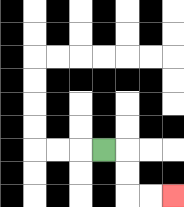{'start': '[4, 6]', 'end': '[7, 8]', 'path_directions': 'R,D,D,R,R', 'path_coordinates': '[[4, 6], [5, 6], [5, 7], [5, 8], [6, 8], [7, 8]]'}